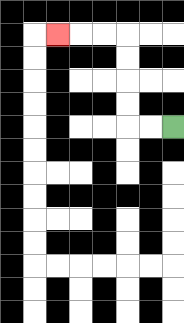{'start': '[7, 5]', 'end': '[2, 1]', 'path_directions': 'L,L,U,U,U,U,L,L,L', 'path_coordinates': '[[7, 5], [6, 5], [5, 5], [5, 4], [5, 3], [5, 2], [5, 1], [4, 1], [3, 1], [2, 1]]'}